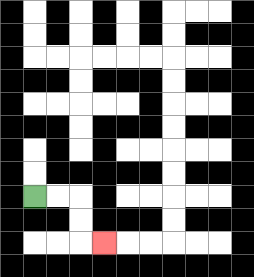{'start': '[1, 8]', 'end': '[4, 10]', 'path_directions': 'R,R,D,D,R', 'path_coordinates': '[[1, 8], [2, 8], [3, 8], [3, 9], [3, 10], [4, 10]]'}